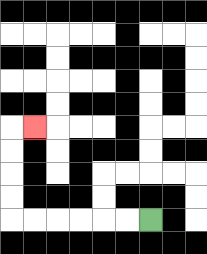{'start': '[6, 9]', 'end': '[1, 5]', 'path_directions': 'L,L,L,L,L,L,U,U,U,U,R', 'path_coordinates': '[[6, 9], [5, 9], [4, 9], [3, 9], [2, 9], [1, 9], [0, 9], [0, 8], [0, 7], [0, 6], [0, 5], [1, 5]]'}